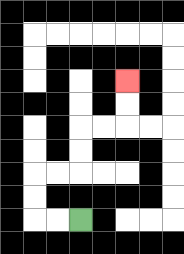{'start': '[3, 9]', 'end': '[5, 3]', 'path_directions': 'L,L,U,U,R,R,U,U,R,R,U,U', 'path_coordinates': '[[3, 9], [2, 9], [1, 9], [1, 8], [1, 7], [2, 7], [3, 7], [3, 6], [3, 5], [4, 5], [5, 5], [5, 4], [5, 3]]'}